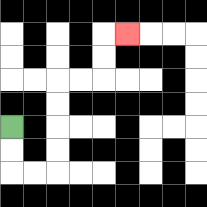{'start': '[0, 5]', 'end': '[5, 1]', 'path_directions': 'D,D,R,R,U,U,U,U,R,R,U,U,R', 'path_coordinates': '[[0, 5], [0, 6], [0, 7], [1, 7], [2, 7], [2, 6], [2, 5], [2, 4], [2, 3], [3, 3], [4, 3], [4, 2], [4, 1], [5, 1]]'}